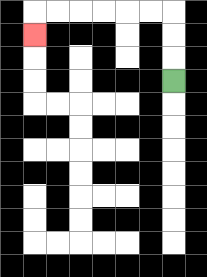{'start': '[7, 3]', 'end': '[1, 1]', 'path_directions': 'U,U,U,L,L,L,L,L,L,D', 'path_coordinates': '[[7, 3], [7, 2], [7, 1], [7, 0], [6, 0], [5, 0], [4, 0], [3, 0], [2, 0], [1, 0], [1, 1]]'}